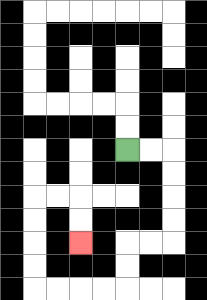{'start': '[5, 6]', 'end': '[3, 10]', 'path_directions': 'R,R,D,D,D,D,L,L,D,D,L,L,L,L,U,U,U,U,R,R,D,D', 'path_coordinates': '[[5, 6], [6, 6], [7, 6], [7, 7], [7, 8], [7, 9], [7, 10], [6, 10], [5, 10], [5, 11], [5, 12], [4, 12], [3, 12], [2, 12], [1, 12], [1, 11], [1, 10], [1, 9], [1, 8], [2, 8], [3, 8], [3, 9], [3, 10]]'}